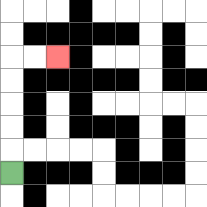{'start': '[0, 7]', 'end': '[2, 2]', 'path_directions': 'U,U,U,U,U,R,R', 'path_coordinates': '[[0, 7], [0, 6], [0, 5], [0, 4], [0, 3], [0, 2], [1, 2], [2, 2]]'}